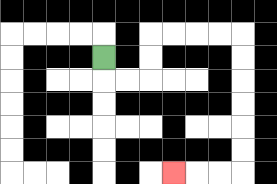{'start': '[4, 2]', 'end': '[7, 7]', 'path_directions': 'D,R,R,U,U,R,R,R,R,D,D,D,D,D,D,L,L,L', 'path_coordinates': '[[4, 2], [4, 3], [5, 3], [6, 3], [6, 2], [6, 1], [7, 1], [8, 1], [9, 1], [10, 1], [10, 2], [10, 3], [10, 4], [10, 5], [10, 6], [10, 7], [9, 7], [8, 7], [7, 7]]'}